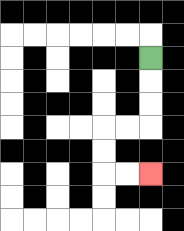{'start': '[6, 2]', 'end': '[6, 7]', 'path_directions': 'D,D,D,L,L,D,D,R,R', 'path_coordinates': '[[6, 2], [6, 3], [6, 4], [6, 5], [5, 5], [4, 5], [4, 6], [4, 7], [5, 7], [6, 7]]'}